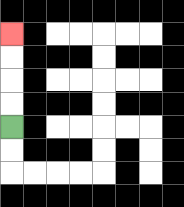{'start': '[0, 5]', 'end': '[0, 1]', 'path_directions': 'U,U,U,U', 'path_coordinates': '[[0, 5], [0, 4], [0, 3], [0, 2], [0, 1]]'}